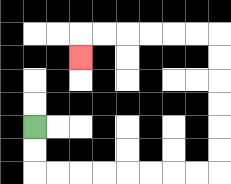{'start': '[1, 5]', 'end': '[3, 2]', 'path_directions': 'D,D,R,R,R,R,R,R,R,R,U,U,U,U,U,U,L,L,L,L,L,L,D', 'path_coordinates': '[[1, 5], [1, 6], [1, 7], [2, 7], [3, 7], [4, 7], [5, 7], [6, 7], [7, 7], [8, 7], [9, 7], [9, 6], [9, 5], [9, 4], [9, 3], [9, 2], [9, 1], [8, 1], [7, 1], [6, 1], [5, 1], [4, 1], [3, 1], [3, 2]]'}